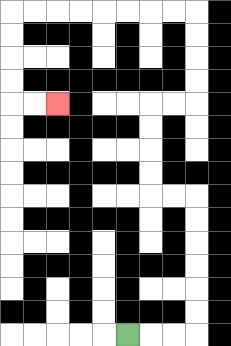{'start': '[5, 14]', 'end': '[2, 4]', 'path_directions': 'R,R,R,U,U,U,U,U,U,L,L,U,U,U,U,R,R,U,U,U,U,L,L,L,L,L,L,L,L,D,D,D,D,R,R', 'path_coordinates': '[[5, 14], [6, 14], [7, 14], [8, 14], [8, 13], [8, 12], [8, 11], [8, 10], [8, 9], [8, 8], [7, 8], [6, 8], [6, 7], [6, 6], [6, 5], [6, 4], [7, 4], [8, 4], [8, 3], [8, 2], [8, 1], [8, 0], [7, 0], [6, 0], [5, 0], [4, 0], [3, 0], [2, 0], [1, 0], [0, 0], [0, 1], [0, 2], [0, 3], [0, 4], [1, 4], [2, 4]]'}